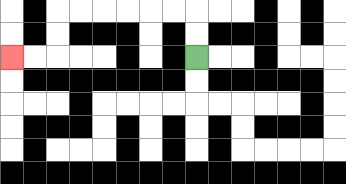{'start': '[8, 2]', 'end': '[0, 2]', 'path_directions': 'U,U,L,L,L,L,L,L,D,D,L,L', 'path_coordinates': '[[8, 2], [8, 1], [8, 0], [7, 0], [6, 0], [5, 0], [4, 0], [3, 0], [2, 0], [2, 1], [2, 2], [1, 2], [0, 2]]'}